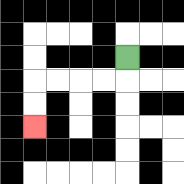{'start': '[5, 2]', 'end': '[1, 5]', 'path_directions': 'D,L,L,L,L,D,D', 'path_coordinates': '[[5, 2], [5, 3], [4, 3], [3, 3], [2, 3], [1, 3], [1, 4], [1, 5]]'}